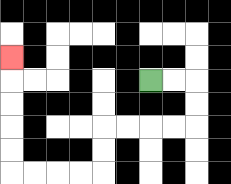{'start': '[6, 3]', 'end': '[0, 2]', 'path_directions': 'R,R,D,D,L,L,L,L,D,D,L,L,L,L,U,U,U,U,U', 'path_coordinates': '[[6, 3], [7, 3], [8, 3], [8, 4], [8, 5], [7, 5], [6, 5], [5, 5], [4, 5], [4, 6], [4, 7], [3, 7], [2, 7], [1, 7], [0, 7], [0, 6], [0, 5], [0, 4], [0, 3], [0, 2]]'}